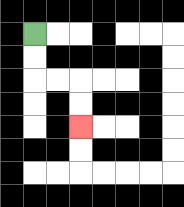{'start': '[1, 1]', 'end': '[3, 5]', 'path_directions': 'D,D,R,R,D,D', 'path_coordinates': '[[1, 1], [1, 2], [1, 3], [2, 3], [3, 3], [3, 4], [3, 5]]'}